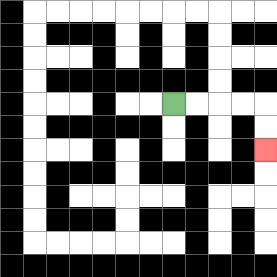{'start': '[7, 4]', 'end': '[11, 6]', 'path_directions': 'R,R,R,R,D,D', 'path_coordinates': '[[7, 4], [8, 4], [9, 4], [10, 4], [11, 4], [11, 5], [11, 6]]'}